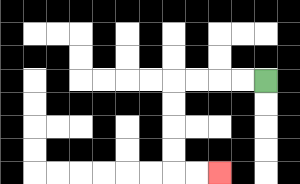{'start': '[11, 3]', 'end': '[9, 7]', 'path_directions': 'L,L,L,L,D,D,D,D,R,R', 'path_coordinates': '[[11, 3], [10, 3], [9, 3], [8, 3], [7, 3], [7, 4], [7, 5], [7, 6], [7, 7], [8, 7], [9, 7]]'}